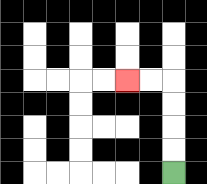{'start': '[7, 7]', 'end': '[5, 3]', 'path_directions': 'U,U,U,U,L,L', 'path_coordinates': '[[7, 7], [7, 6], [7, 5], [7, 4], [7, 3], [6, 3], [5, 3]]'}